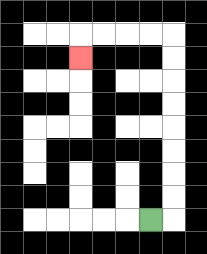{'start': '[6, 9]', 'end': '[3, 2]', 'path_directions': 'R,U,U,U,U,U,U,U,U,L,L,L,L,D', 'path_coordinates': '[[6, 9], [7, 9], [7, 8], [7, 7], [7, 6], [7, 5], [7, 4], [7, 3], [7, 2], [7, 1], [6, 1], [5, 1], [4, 1], [3, 1], [3, 2]]'}